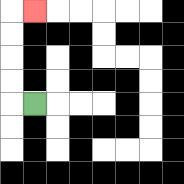{'start': '[1, 4]', 'end': '[1, 0]', 'path_directions': 'L,U,U,U,U,R', 'path_coordinates': '[[1, 4], [0, 4], [0, 3], [0, 2], [0, 1], [0, 0], [1, 0]]'}